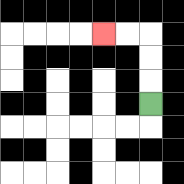{'start': '[6, 4]', 'end': '[4, 1]', 'path_directions': 'U,U,U,L,L', 'path_coordinates': '[[6, 4], [6, 3], [6, 2], [6, 1], [5, 1], [4, 1]]'}